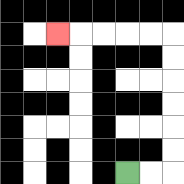{'start': '[5, 7]', 'end': '[2, 1]', 'path_directions': 'R,R,U,U,U,U,U,U,L,L,L,L,L', 'path_coordinates': '[[5, 7], [6, 7], [7, 7], [7, 6], [7, 5], [7, 4], [7, 3], [7, 2], [7, 1], [6, 1], [5, 1], [4, 1], [3, 1], [2, 1]]'}